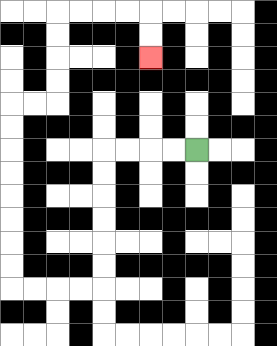{'start': '[8, 6]', 'end': '[6, 2]', 'path_directions': 'L,L,L,L,D,D,D,D,D,D,L,L,L,L,U,U,U,U,U,U,U,U,R,R,U,U,U,U,R,R,R,R,D,D', 'path_coordinates': '[[8, 6], [7, 6], [6, 6], [5, 6], [4, 6], [4, 7], [4, 8], [4, 9], [4, 10], [4, 11], [4, 12], [3, 12], [2, 12], [1, 12], [0, 12], [0, 11], [0, 10], [0, 9], [0, 8], [0, 7], [0, 6], [0, 5], [0, 4], [1, 4], [2, 4], [2, 3], [2, 2], [2, 1], [2, 0], [3, 0], [4, 0], [5, 0], [6, 0], [6, 1], [6, 2]]'}